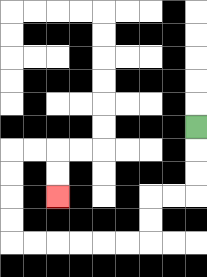{'start': '[8, 5]', 'end': '[2, 8]', 'path_directions': 'D,D,D,L,L,D,D,L,L,L,L,L,L,U,U,U,U,R,R,D,D', 'path_coordinates': '[[8, 5], [8, 6], [8, 7], [8, 8], [7, 8], [6, 8], [6, 9], [6, 10], [5, 10], [4, 10], [3, 10], [2, 10], [1, 10], [0, 10], [0, 9], [0, 8], [0, 7], [0, 6], [1, 6], [2, 6], [2, 7], [2, 8]]'}